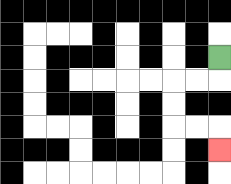{'start': '[9, 2]', 'end': '[9, 6]', 'path_directions': 'D,L,L,D,D,R,R,D', 'path_coordinates': '[[9, 2], [9, 3], [8, 3], [7, 3], [7, 4], [7, 5], [8, 5], [9, 5], [9, 6]]'}